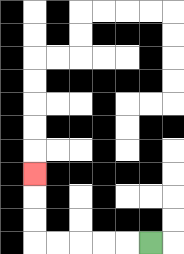{'start': '[6, 10]', 'end': '[1, 7]', 'path_directions': 'L,L,L,L,L,U,U,U', 'path_coordinates': '[[6, 10], [5, 10], [4, 10], [3, 10], [2, 10], [1, 10], [1, 9], [1, 8], [1, 7]]'}